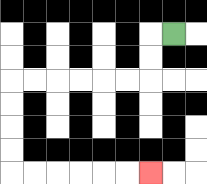{'start': '[7, 1]', 'end': '[6, 7]', 'path_directions': 'L,D,D,L,L,L,L,L,L,D,D,D,D,R,R,R,R,R,R', 'path_coordinates': '[[7, 1], [6, 1], [6, 2], [6, 3], [5, 3], [4, 3], [3, 3], [2, 3], [1, 3], [0, 3], [0, 4], [0, 5], [0, 6], [0, 7], [1, 7], [2, 7], [3, 7], [4, 7], [5, 7], [6, 7]]'}